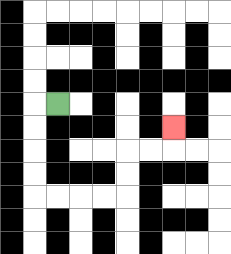{'start': '[2, 4]', 'end': '[7, 5]', 'path_directions': 'L,D,D,D,D,R,R,R,R,U,U,R,R,U', 'path_coordinates': '[[2, 4], [1, 4], [1, 5], [1, 6], [1, 7], [1, 8], [2, 8], [3, 8], [4, 8], [5, 8], [5, 7], [5, 6], [6, 6], [7, 6], [7, 5]]'}